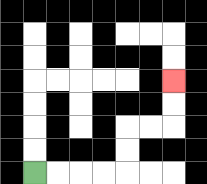{'start': '[1, 7]', 'end': '[7, 3]', 'path_directions': 'R,R,R,R,U,U,R,R,U,U', 'path_coordinates': '[[1, 7], [2, 7], [3, 7], [4, 7], [5, 7], [5, 6], [5, 5], [6, 5], [7, 5], [7, 4], [7, 3]]'}